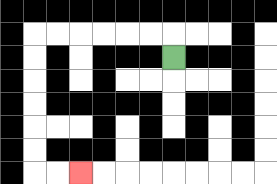{'start': '[7, 2]', 'end': '[3, 7]', 'path_directions': 'U,L,L,L,L,L,L,D,D,D,D,D,D,R,R', 'path_coordinates': '[[7, 2], [7, 1], [6, 1], [5, 1], [4, 1], [3, 1], [2, 1], [1, 1], [1, 2], [1, 3], [1, 4], [1, 5], [1, 6], [1, 7], [2, 7], [3, 7]]'}